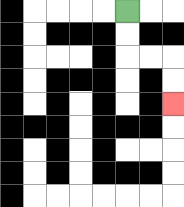{'start': '[5, 0]', 'end': '[7, 4]', 'path_directions': 'D,D,R,R,D,D', 'path_coordinates': '[[5, 0], [5, 1], [5, 2], [6, 2], [7, 2], [7, 3], [7, 4]]'}